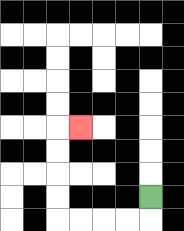{'start': '[6, 8]', 'end': '[3, 5]', 'path_directions': 'D,L,L,L,L,U,U,U,U,R', 'path_coordinates': '[[6, 8], [6, 9], [5, 9], [4, 9], [3, 9], [2, 9], [2, 8], [2, 7], [2, 6], [2, 5], [3, 5]]'}